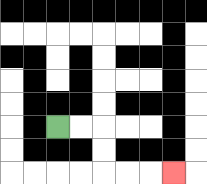{'start': '[2, 5]', 'end': '[7, 7]', 'path_directions': 'R,R,D,D,R,R,R', 'path_coordinates': '[[2, 5], [3, 5], [4, 5], [4, 6], [4, 7], [5, 7], [6, 7], [7, 7]]'}